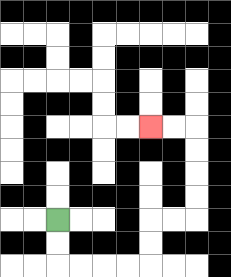{'start': '[2, 9]', 'end': '[6, 5]', 'path_directions': 'D,D,R,R,R,R,U,U,R,R,U,U,U,U,L,L', 'path_coordinates': '[[2, 9], [2, 10], [2, 11], [3, 11], [4, 11], [5, 11], [6, 11], [6, 10], [6, 9], [7, 9], [8, 9], [8, 8], [8, 7], [8, 6], [8, 5], [7, 5], [6, 5]]'}